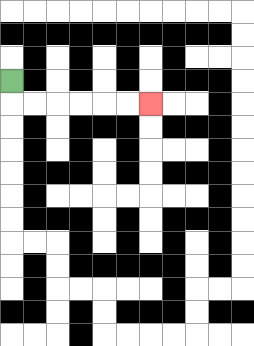{'start': '[0, 3]', 'end': '[6, 4]', 'path_directions': 'D,R,R,R,R,R,R', 'path_coordinates': '[[0, 3], [0, 4], [1, 4], [2, 4], [3, 4], [4, 4], [5, 4], [6, 4]]'}